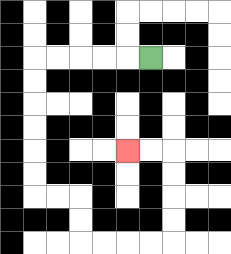{'start': '[6, 2]', 'end': '[5, 6]', 'path_directions': 'L,L,L,L,L,D,D,D,D,D,D,R,R,D,D,R,R,R,R,U,U,U,U,L,L', 'path_coordinates': '[[6, 2], [5, 2], [4, 2], [3, 2], [2, 2], [1, 2], [1, 3], [1, 4], [1, 5], [1, 6], [1, 7], [1, 8], [2, 8], [3, 8], [3, 9], [3, 10], [4, 10], [5, 10], [6, 10], [7, 10], [7, 9], [7, 8], [7, 7], [7, 6], [6, 6], [5, 6]]'}